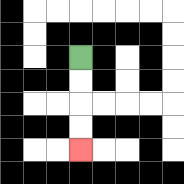{'start': '[3, 2]', 'end': '[3, 6]', 'path_directions': 'D,D,D,D', 'path_coordinates': '[[3, 2], [3, 3], [3, 4], [3, 5], [3, 6]]'}